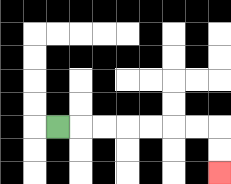{'start': '[2, 5]', 'end': '[9, 7]', 'path_directions': 'R,R,R,R,R,R,R,D,D', 'path_coordinates': '[[2, 5], [3, 5], [4, 5], [5, 5], [6, 5], [7, 5], [8, 5], [9, 5], [9, 6], [9, 7]]'}